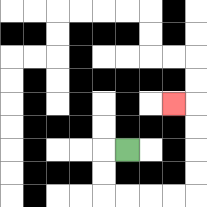{'start': '[5, 6]', 'end': '[7, 4]', 'path_directions': 'L,D,D,R,R,R,R,U,U,U,U,L', 'path_coordinates': '[[5, 6], [4, 6], [4, 7], [4, 8], [5, 8], [6, 8], [7, 8], [8, 8], [8, 7], [8, 6], [8, 5], [8, 4], [7, 4]]'}